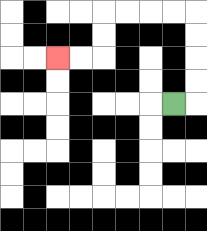{'start': '[7, 4]', 'end': '[2, 2]', 'path_directions': 'R,U,U,U,U,L,L,L,L,D,D,L,L', 'path_coordinates': '[[7, 4], [8, 4], [8, 3], [8, 2], [8, 1], [8, 0], [7, 0], [6, 0], [5, 0], [4, 0], [4, 1], [4, 2], [3, 2], [2, 2]]'}